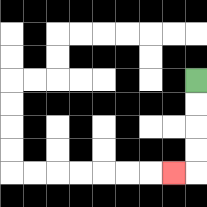{'start': '[8, 3]', 'end': '[7, 7]', 'path_directions': 'D,D,D,D,L', 'path_coordinates': '[[8, 3], [8, 4], [8, 5], [8, 6], [8, 7], [7, 7]]'}